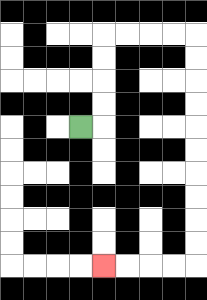{'start': '[3, 5]', 'end': '[4, 11]', 'path_directions': 'R,U,U,U,U,R,R,R,R,D,D,D,D,D,D,D,D,D,D,L,L,L,L', 'path_coordinates': '[[3, 5], [4, 5], [4, 4], [4, 3], [4, 2], [4, 1], [5, 1], [6, 1], [7, 1], [8, 1], [8, 2], [8, 3], [8, 4], [8, 5], [8, 6], [8, 7], [8, 8], [8, 9], [8, 10], [8, 11], [7, 11], [6, 11], [5, 11], [4, 11]]'}